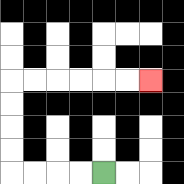{'start': '[4, 7]', 'end': '[6, 3]', 'path_directions': 'L,L,L,L,U,U,U,U,R,R,R,R,R,R', 'path_coordinates': '[[4, 7], [3, 7], [2, 7], [1, 7], [0, 7], [0, 6], [0, 5], [0, 4], [0, 3], [1, 3], [2, 3], [3, 3], [4, 3], [5, 3], [6, 3]]'}